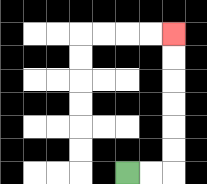{'start': '[5, 7]', 'end': '[7, 1]', 'path_directions': 'R,R,U,U,U,U,U,U', 'path_coordinates': '[[5, 7], [6, 7], [7, 7], [7, 6], [7, 5], [7, 4], [7, 3], [7, 2], [7, 1]]'}